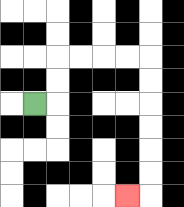{'start': '[1, 4]', 'end': '[5, 8]', 'path_directions': 'R,U,U,R,R,R,R,D,D,D,D,D,D,L', 'path_coordinates': '[[1, 4], [2, 4], [2, 3], [2, 2], [3, 2], [4, 2], [5, 2], [6, 2], [6, 3], [6, 4], [6, 5], [6, 6], [6, 7], [6, 8], [5, 8]]'}